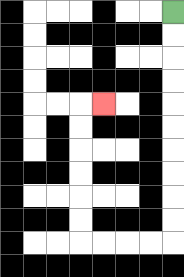{'start': '[7, 0]', 'end': '[4, 4]', 'path_directions': 'D,D,D,D,D,D,D,D,D,D,L,L,L,L,U,U,U,U,U,U,R', 'path_coordinates': '[[7, 0], [7, 1], [7, 2], [7, 3], [7, 4], [7, 5], [7, 6], [7, 7], [7, 8], [7, 9], [7, 10], [6, 10], [5, 10], [4, 10], [3, 10], [3, 9], [3, 8], [3, 7], [3, 6], [3, 5], [3, 4], [4, 4]]'}